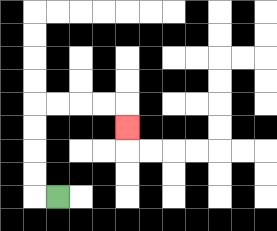{'start': '[2, 8]', 'end': '[5, 5]', 'path_directions': 'L,U,U,U,U,R,R,R,R,D', 'path_coordinates': '[[2, 8], [1, 8], [1, 7], [1, 6], [1, 5], [1, 4], [2, 4], [3, 4], [4, 4], [5, 4], [5, 5]]'}